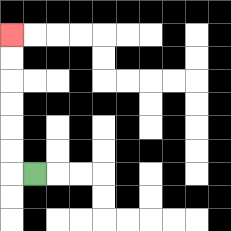{'start': '[1, 7]', 'end': '[0, 1]', 'path_directions': 'L,U,U,U,U,U,U', 'path_coordinates': '[[1, 7], [0, 7], [0, 6], [0, 5], [0, 4], [0, 3], [0, 2], [0, 1]]'}